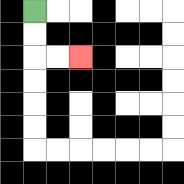{'start': '[1, 0]', 'end': '[3, 2]', 'path_directions': 'D,D,R,R', 'path_coordinates': '[[1, 0], [1, 1], [1, 2], [2, 2], [3, 2]]'}